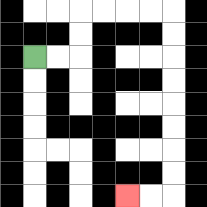{'start': '[1, 2]', 'end': '[5, 8]', 'path_directions': 'R,R,U,U,R,R,R,R,D,D,D,D,D,D,D,D,L,L', 'path_coordinates': '[[1, 2], [2, 2], [3, 2], [3, 1], [3, 0], [4, 0], [5, 0], [6, 0], [7, 0], [7, 1], [7, 2], [7, 3], [7, 4], [7, 5], [7, 6], [7, 7], [7, 8], [6, 8], [5, 8]]'}